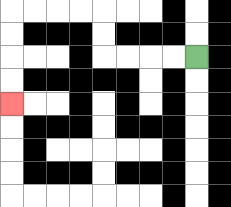{'start': '[8, 2]', 'end': '[0, 4]', 'path_directions': 'L,L,L,L,U,U,L,L,L,L,D,D,D,D', 'path_coordinates': '[[8, 2], [7, 2], [6, 2], [5, 2], [4, 2], [4, 1], [4, 0], [3, 0], [2, 0], [1, 0], [0, 0], [0, 1], [0, 2], [0, 3], [0, 4]]'}